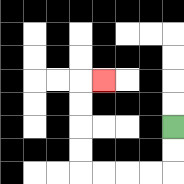{'start': '[7, 5]', 'end': '[4, 3]', 'path_directions': 'D,D,L,L,L,L,U,U,U,U,R', 'path_coordinates': '[[7, 5], [7, 6], [7, 7], [6, 7], [5, 7], [4, 7], [3, 7], [3, 6], [3, 5], [3, 4], [3, 3], [4, 3]]'}